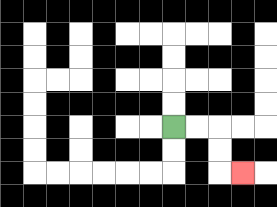{'start': '[7, 5]', 'end': '[10, 7]', 'path_directions': 'R,R,D,D,R', 'path_coordinates': '[[7, 5], [8, 5], [9, 5], [9, 6], [9, 7], [10, 7]]'}